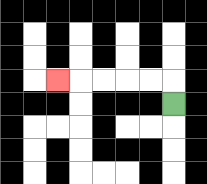{'start': '[7, 4]', 'end': '[2, 3]', 'path_directions': 'U,L,L,L,L,L', 'path_coordinates': '[[7, 4], [7, 3], [6, 3], [5, 3], [4, 3], [3, 3], [2, 3]]'}